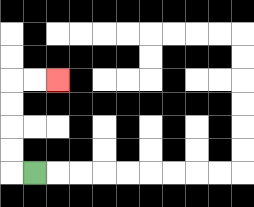{'start': '[1, 7]', 'end': '[2, 3]', 'path_directions': 'L,U,U,U,U,R,R', 'path_coordinates': '[[1, 7], [0, 7], [0, 6], [0, 5], [0, 4], [0, 3], [1, 3], [2, 3]]'}